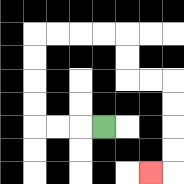{'start': '[4, 5]', 'end': '[6, 7]', 'path_directions': 'L,L,L,U,U,U,U,R,R,R,R,D,D,R,R,D,D,D,D,L', 'path_coordinates': '[[4, 5], [3, 5], [2, 5], [1, 5], [1, 4], [1, 3], [1, 2], [1, 1], [2, 1], [3, 1], [4, 1], [5, 1], [5, 2], [5, 3], [6, 3], [7, 3], [7, 4], [7, 5], [7, 6], [7, 7], [6, 7]]'}